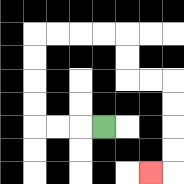{'start': '[4, 5]', 'end': '[6, 7]', 'path_directions': 'L,L,L,U,U,U,U,R,R,R,R,D,D,R,R,D,D,D,D,L', 'path_coordinates': '[[4, 5], [3, 5], [2, 5], [1, 5], [1, 4], [1, 3], [1, 2], [1, 1], [2, 1], [3, 1], [4, 1], [5, 1], [5, 2], [5, 3], [6, 3], [7, 3], [7, 4], [7, 5], [7, 6], [7, 7], [6, 7]]'}